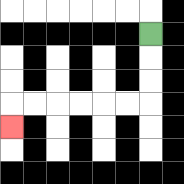{'start': '[6, 1]', 'end': '[0, 5]', 'path_directions': 'D,D,D,L,L,L,L,L,L,D', 'path_coordinates': '[[6, 1], [6, 2], [6, 3], [6, 4], [5, 4], [4, 4], [3, 4], [2, 4], [1, 4], [0, 4], [0, 5]]'}